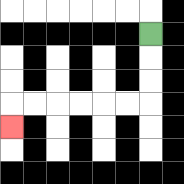{'start': '[6, 1]', 'end': '[0, 5]', 'path_directions': 'D,D,D,L,L,L,L,L,L,D', 'path_coordinates': '[[6, 1], [6, 2], [6, 3], [6, 4], [5, 4], [4, 4], [3, 4], [2, 4], [1, 4], [0, 4], [0, 5]]'}